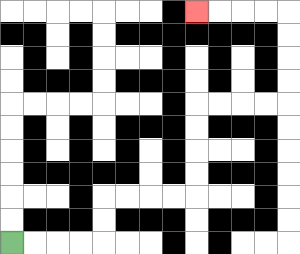{'start': '[0, 10]', 'end': '[8, 0]', 'path_directions': 'R,R,R,R,U,U,R,R,R,R,U,U,U,U,R,R,R,R,U,U,U,U,L,L,L,L', 'path_coordinates': '[[0, 10], [1, 10], [2, 10], [3, 10], [4, 10], [4, 9], [4, 8], [5, 8], [6, 8], [7, 8], [8, 8], [8, 7], [8, 6], [8, 5], [8, 4], [9, 4], [10, 4], [11, 4], [12, 4], [12, 3], [12, 2], [12, 1], [12, 0], [11, 0], [10, 0], [9, 0], [8, 0]]'}